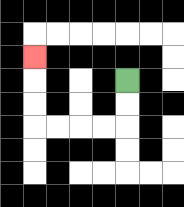{'start': '[5, 3]', 'end': '[1, 2]', 'path_directions': 'D,D,L,L,L,L,U,U,U', 'path_coordinates': '[[5, 3], [5, 4], [5, 5], [4, 5], [3, 5], [2, 5], [1, 5], [1, 4], [1, 3], [1, 2]]'}